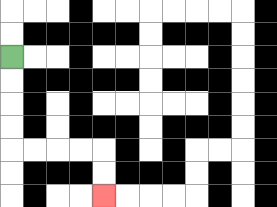{'start': '[0, 2]', 'end': '[4, 8]', 'path_directions': 'D,D,D,D,R,R,R,R,D,D', 'path_coordinates': '[[0, 2], [0, 3], [0, 4], [0, 5], [0, 6], [1, 6], [2, 6], [3, 6], [4, 6], [4, 7], [4, 8]]'}